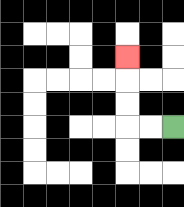{'start': '[7, 5]', 'end': '[5, 2]', 'path_directions': 'L,L,U,U,U', 'path_coordinates': '[[7, 5], [6, 5], [5, 5], [5, 4], [5, 3], [5, 2]]'}